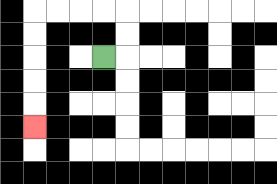{'start': '[4, 2]', 'end': '[1, 5]', 'path_directions': 'R,U,U,L,L,L,L,D,D,D,D,D', 'path_coordinates': '[[4, 2], [5, 2], [5, 1], [5, 0], [4, 0], [3, 0], [2, 0], [1, 0], [1, 1], [1, 2], [1, 3], [1, 4], [1, 5]]'}